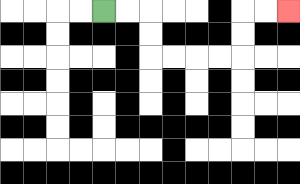{'start': '[4, 0]', 'end': '[12, 0]', 'path_directions': 'R,R,D,D,R,R,R,R,U,U,R,R', 'path_coordinates': '[[4, 0], [5, 0], [6, 0], [6, 1], [6, 2], [7, 2], [8, 2], [9, 2], [10, 2], [10, 1], [10, 0], [11, 0], [12, 0]]'}